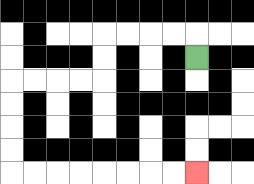{'start': '[8, 2]', 'end': '[8, 7]', 'path_directions': 'U,L,L,L,L,D,D,L,L,L,L,D,D,D,D,R,R,R,R,R,R,R,R', 'path_coordinates': '[[8, 2], [8, 1], [7, 1], [6, 1], [5, 1], [4, 1], [4, 2], [4, 3], [3, 3], [2, 3], [1, 3], [0, 3], [0, 4], [0, 5], [0, 6], [0, 7], [1, 7], [2, 7], [3, 7], [4, 7], [5, 7], [6, 7], [7, 7], [8, 7]]'}